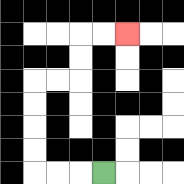{'start': '[4, 7]', 'end': '[5, 1]', 'path_directions': 'L,L,L,U,U,U,U,R,R,U,U,R,R', 'path_coordinates': '[[4, 7], [3, 7], [2, 7], [1, 7], [1, 6], [1, 5], [1, 4], [1, 3], [2, 3], [3, 3], [3, 2], [3, 1], [4, 1], [5, 1]]'}